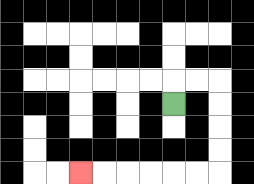{'start': '[7, 4]', 'end': '[3, 7]', 'path_directions': 'U,R,R,D,D,D,D,L,L,L,L,L,L', 'path_coordinates': '[[7, 4], [7, 3], [8, 3], [9, 3], [9, 4], [9, 5], [9, 6], [9, 7], [8, 7], [7, 7], [6, 7], [5, 7], [4, 7], [3, 7]]'}